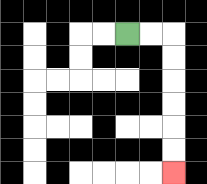{'start': '[5, 1]', 'end': '[7, 7]', 'path_directions': 'R,R,D,D,D,D,D,D', 'path_coordinates': '[[5, 1], [6, 1], [7, 1], [7, 2], [7, 3], [7, 4], [7, 5], [7, 6], [7, 7]]'}